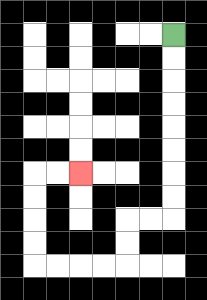{'start': '[7, 1]', 'end': '[3, 7]', 'path_directions': 'D,D,D,D,D,D,D,D,L,L,D,D,L,L,L,L,U,U,U,U,R,R', 'path_coordinates': '[[7, 1], [7, 2], [7, 3], [7, 4], [7, 5], [7, 6], [7, 7], [7, 8], [7, 9], [6, 9], [5, 9], [5, 10], [5, 11], [4, 11], [3, 11], [2, 11], [1, 11], [1, 10], [1, 9], [1, 8], [1, 7], [2, 7], [3, 7]]'}